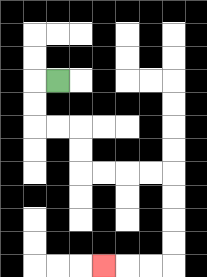{'start': '[2, 3]', 'end': '[4, 11]', 'path_directions': 'L,D,D,R,R,D,D,R,R,R,R,D,D,D,D,L,L,L', 'path_coordinates': '[[2, 3], [1, 3], [1, 4], [1, 5], [2, 5], [3, 5], [3, 6], [3, 7], [4, 7], [5, 7], [6, 7], [7, 7], [7, 8], [7, 9], [7, 10], [7, 11], [6, 11], [5, 11], [4, 11]]'}